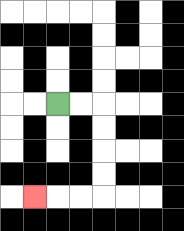{'start': '[2, 4]', 'end': '[1, 8]', 'path_directions': 'R,R,D,D,D,D,L,L,L', 'path_coordinates': '[[2, 4], [3, 4], [4, 4], [4, 5], [4, 6], [4, 7], [4, 8], [3, 8], [2, 8], [1, 8]]'}